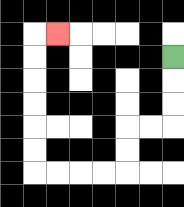{'start': '[7, 2]', 'end': '[2, 1]', 'path_directions': 'D,D,D,L,L,D,D,L,L,L,L,U,U,U,U,U,U,R', 'path_coordinates': '[[7, 2], [7, 3], [7, 4], [7, 5], [6, 5], [5, 5], [5, 6], [5, 7], [4, 7], [3, 7], [2, 7], [1, 7], [1, 6], [1, 5], [1, 4], [1, 3], [1, 2], [1, 1], [2, 1]]'}